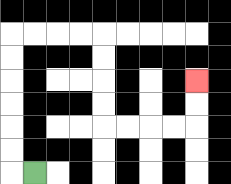{'start': '[1, 7]', 'end': '[8, 3]', 'path_directions': 'L,U,U,U,U,U,U,R,R,R,R,D,D,D,D,R,R,R,R,U,U', 'path_coordinates': '[[1, 7], [0, 7], [0, 6], [0, 5], [0, 4], [0, 3], [0, 2], [0, 1], [1, 1], [2, 1], [3, 1], [4, 1], [4, 2], [4, 3], [4, 4], [4, 5], [5, 5], [6, 5], [7, 5], [8, 5], [8, 4], [8, 3]]'}